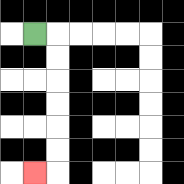{'start': '[1, 1]', 'end': '[1, 7]', 'path_directions': 'R,D,D,D,D,D,D,L', 'path_coordinates': '[[1, 1], [2, 1], [2, 2], [2, 3], [2, 4], [2, 5], [2, 6], [2, 7], [1, 7]]'}